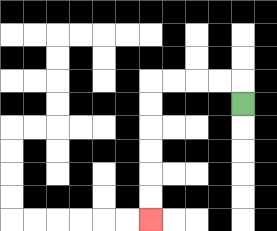{'start': '[10, 4]', 'end': '[6, 9]', 'path_directions': 'U,L,L,L,L,D,D,D,D,D,D', 'path_coordinates': '[[10, 4], [10, 3], [9, 3], [8, 3], [7, 3], [6, 3], [6, 4], [6, 5], [6, 6], [6, 7], [6, 8], [6, 9]]'}